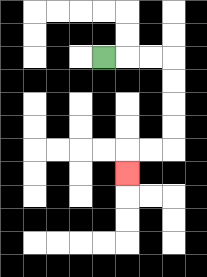{'start': '[4, 2]', 'end': '[5, 7]', 'path_directions': 'R,R,R,D,D,D,D,L,L,D', 'path_coordinates': '[[4, 2], [5, 2], [6, 2], [7, 2], [7, 3], [7, 4], [7, 5], [7, 6], [6, 6], [5, 6], [5, 7]]'}